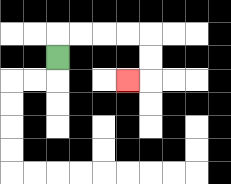{'start': '[2, 2]', 'end': '[5, 3]', 'path_directions': 'U,R,R,R,R,D,D,L', 'path_coordinates': '[[2, 2], [2, 1], [3, 1], [4, 1], [5, 1], [6, 1], [6, 2], [6, 3], [5, 3]]'}